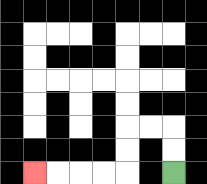{'start': '[7, 7]', 'end': '[1, 7]', 'path_directions': 'U,U,L,L,D,D,L,L,L,L', 'path_coordinates': '[[7, 7], [7, 6], [7, 5], [6, 5], [5, 5], [5, 6], [5, 7], [4, 7], [3, 7], [2, 7], [1, 7]]'}